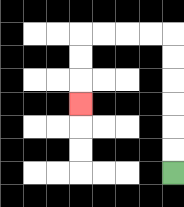{'start': '[7, 7]', 'end': '[3, 4]', 'path_directions': 'U,U,U,U,U,U,L,L,L,L,D,D,D', 'path_coordinates': '[[7, 7], [7, 6], [7, 5], [7, 4], [7, 3], [7, 2], [7, 1], [6, 1], [5, 1], [4, 1], [3, 1], [3, 2], [3, 3], [3, 4]]'}